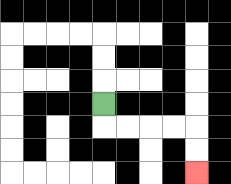{'start': '[4, 4]', 'end': '[8, 7]', 'path_directions': 'D,R,R,R,R,D,D', 'path_coordinates': '[[4, 4], [4, 5], [5, 5], [6, 5], [7, 5], [8, 5], [8, 6], [8, 7]]'}